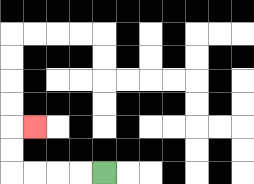{'start': '[4, 7]', 'end': '[1, 5]', 'path_directions': 'L,L,L,L,U,U,R', 'path_coordinates': '[[4, 7], [3, 7], [2, 7], [1, 7], [0, 7], [0, 6], [0, 5], [1, 5]]'}